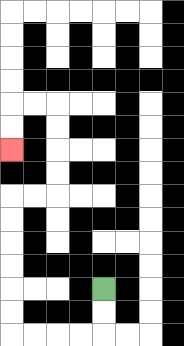{'start': '[4, 12]', 'end': '[0, 6]', 'path_directions': 'D,D,L,L,L,L,U,U,U,U,U,U,R,R,U,U,U,U,L,L,D,D', 'path_coordinates': '[[4, 12], [4, 13], [4, 14], [3, 14], [2, 14], [1, 14], [0, 14], [0, 13], [0, 12], [0, 11], [0, 10], [0, 9], [0, 8], [1, 8], [2, 8], [2, 7], [2, 6], [2, 5], [2, 4], [1, 4], [0, 4], [0, 5], [0, 6]]'}